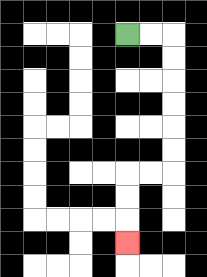{'start': '[5, 1]', 'end': '[5, 10]', 'path_directions': 'R,R,D,D,D,D,D,D,L,L,D,D,D', 'path_coordinates': '[[5, 1], [6, 1], [7, 1], [7, 2], [7, 3], [7, 4], [7, 5], [7, 6], [7, 7], [6, 7], [5, 7], [5, 8], [5, 9], [5, 10]]'}